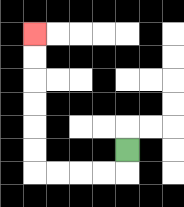{'start': '[5, 6]', 'end': '[1, 1]', 'path_directions': 'D,L,L,L,L,U,U,U,U,U,U', 'path_coordinates': '[[5, 6], [5, 7], [4, 7], [3, 7], [2, 7], [1, 7], [1, 6], [1, 5], [1, 4], [1, 3], [1, 2], [1, 1]]'}